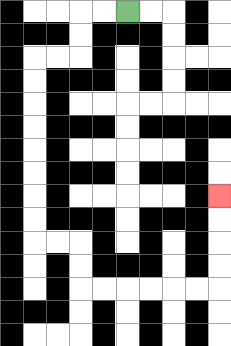{'start': '[5, 0]', 'end': '[9, 8]', 'path_directions': 'L,L,D,D,L,L,D,D,D,D,D,D,D,D,R,R,D,D,R,R,R,R,R,R,U,U,U,U', 'path_coordinates': '[[5, 0], [4, 0], [3, 0], [3, 1], [3, 2], [2, 2], [1, 2], [1, 3], [1, 4], [1, 5], [1, 6], [1, 7], [1, 8], [1, 9], [1, 10], [2, 10], [3, 10], [3, 11], [3, 12], [4, 12], [5, 12], [6, 12], [7, 12], [8, 12], [9, 12], [9, 11], [9, 10], [9, 9], [9, 8]]'}